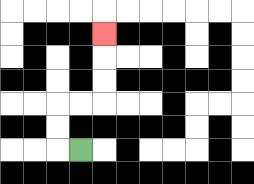{'start': '[3, 6]', 'end': '[4, 1]', 'path_directions': 'L,U,U,R,R,U,U,U', 'path_coordinates': '[[3, 6], [2, 6], [2, 5], [2, 4], [3, 4], [4, 4], [4, 3], [4, 2], [4, 1]]'}